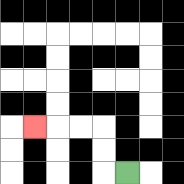{'start': '[5, 7]', 'end': '[1, 5]', 'path_directions': 'L,U,U,L,L,L', 'path_coordinates': '[[5, 7], [4, 7], [4, 6], [4, 5], [3, 5], [2, 5], [1, 5]]'}